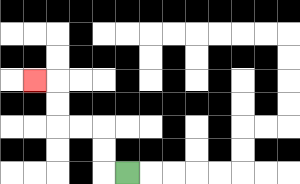{'start': '[5, 7]', 'end': '[1, 3]', 'path_directions': 'L,U,U,L,L,U,U,L', 'path_coordinates': '[[5, 7], [4, 7], [4, 6], [4, 5], [3, 5], [2, 5], [2, 4], [2, 3], [1, 3]]'}